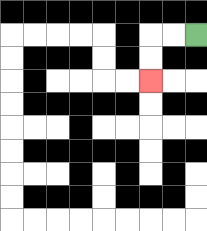{'start': '[8, 1]', 'end': '[6, 3]', 'path_directions': 'L,L,D,D', 'path_coordinates': '[[8, 1], [7, 1], [6, 1], [6, 2], [6, 3]]'}